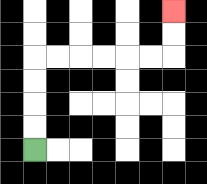{'start': '[1, 6]', 'end': '[7, 0]', 'path_directions': 'U,U,U,U,R,R,R,R,R,R,U,U', 'path_coordinates': '[[1, 6], [1, 5], [1, 4], [1, 3], [1, 2], [2, 2], [3, 2], [4, 2], [5, 2], [6, 2], [7, 2], [7, 1], [7, 0]]'}